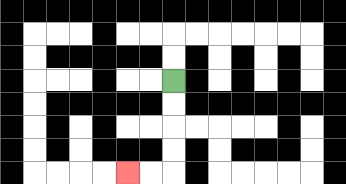{'start': '[7, 3]', 'end': '[5, 7]', 'path_directions': 'D,D,D,D,L,L', 'path_coordinates': '[[7, 3], [7, 4], [7, 5], [7, 6], [7, 7], [6, 7], [5, 7]]'}